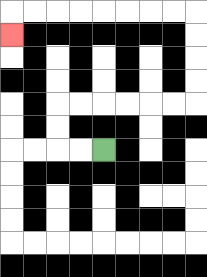{'start': '[4, 6]', 'end': '[0, 1]', 'path_directions': 'L,L,U,U,R,R,R,R,R,R,U,U,U,U,L,L,L,L,L,L,L,L,D', 'path_coordinates': '[[4, 6], [3, 6], [2, 6], [2, 5], [2, 4], [3, 4], [4, 4], [5, 4], [6, 4], [7, 4], [8, 4], [8, 3], [8, 2], [8, 1], [8, 0], [7, 0], [6, 0], [5, 0], [4, 0], [3, 0], [2, 0], [1, 0], [0, 0], [0, 1]]'}